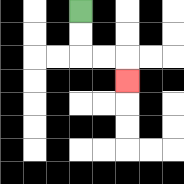{'start': '[3, 0]', 'end': '[5, 3]', 'path_directions': 'D,D,R,R,D', 'path_coordinates': '[[3, 0], [3, 1], [3, 2], [4, 2], [5, 2], [5, 3]]'}